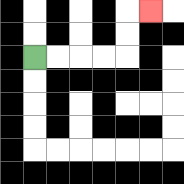{'start': '[1, 2]', 'end': '[6, 0]', 'path_directions': 'R,R,R,R,U,U,R', 'path_coordinates': '[[1, 2], [2, 2], [3, 2], [4, 2], [5, 2], [5, 1], [5, 0], [6, 0]]'}